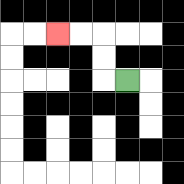{'start': '[5, 3]', 'end': '[2, 1]', 'path_directions': 'L,U,U,L,L', 'path_coordinates': '[[5, 3], [4, 3], [4, 2], [4, 1], [3, 1], [2, 1]]'}